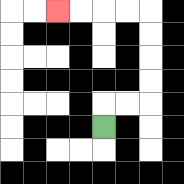{'start': '[4, 5]', 'end': '[2, 0]', 'path_directions': 'U,R,R,U,U,U,U,L,L,L,L', 'path_coordinates': '[[4, 5], [4, 4], [5, 4], [6, 4], [6, 3], [6, 2], [6, 1], [6, 0], [5, 0], [4, 0], [3, 0], [2, 0]]'}